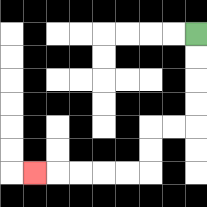{'start': '[8, 1]', 'end': '[1, 7]', 'path_directions': 'D,D,D,D,L,L,D,D,L,L,L,L,L', 'path_coordinates': '[[8, 1], [8, 2], [8, 3], [8, 4], [8, 5], [7, 5], [6, 5], [6, 6], [6, 7], [5, 7], [4, 7], [3, 7], [2, 7], [1, 7]]'}